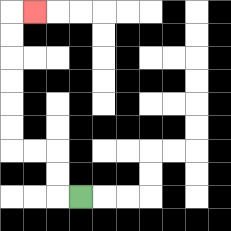{'start': '[3, 8]', 'end': '[1, 0]', 'path_directions': 'L,U,U,L,L,U,U,U,U,U,U,R', 'path_coordinates': '[[3, 8], [2, 8], [2, 7], [2, 6], [1, 6], [0, 6], [0, 5], [0, 4], [0, 3], [0, 2], [0, 1], [0, 0], [1, 0]]'}